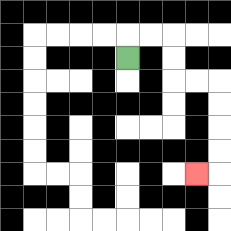{'start': '[5, 2]', 'end': '[8, 7]', 'path_directions': 'U,R,R,D,D,R,R,D,D,D,D,L', 'path_coordinates': '[[5, 2], [5, 1], [6, 1], [7, 1], [7, 2], [7, 3], [8, 3], [9, 3], [9, 4], [9, 5], [9, 6], [9, 7], [8, 7]]'}